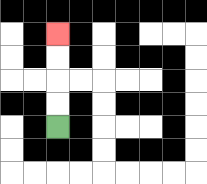{'start': '[2, 5]', 'end': '[2, 1]', 'path_directions': 'U,U,U,U', 'path_coordinates': '[[2, 5], [2, 4], [2, 3], [2, 2], [2, 1]]'}